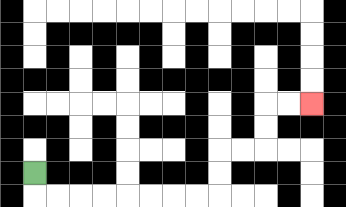{'start': '[1, 7]', 'end': '[13, 4]', 'path_directions': 'D,R,R,R,R,R,R,R,R,U,U,R,R,U,U,R,R', 'path_coordinates': '[[1, 7], [1, 8], [2, 8], [3, 8], [4, 8], [5, 8], [6, 8], [7, 8], [8, 8], [9, 8], [9, 7], [9, 6], [10, 6], [11, 6], [11, 5], [11, 4], [12, 4], [13, 4]]'}